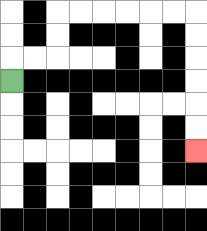{'start': '[0, 3]', 'end': '[8, 6]', 'path_directions': 'U,R,R,U,U,R,R,R,R,R,R,D,D,D,D,D,D', 'path_coordinates': '[[0, 3], [0, 2], [1, 2], [2, 2], [2, 1], [2, 0], [3, 0], [4, 0], [5, 0], [6, 0], [7, 0], [8, 0], [8, 1], [8, 2], [8, 3], [8, 4], [8, 5], [8, 6]]'}